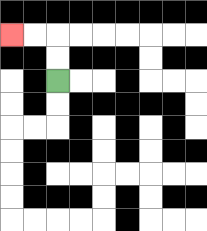{'start': '[2, 3]', 'end': '[0, 1]', 'path_directions': 'U,U,L,L', 'path_coordinates': '[[2, 3], [2, 2], [2, 1], [1, 1], [0, 1]]'}